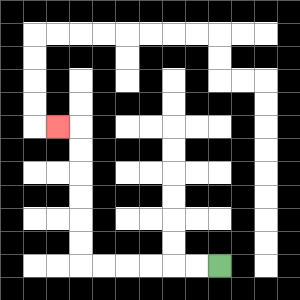{'start': '[9, 11]', 'end': '[2, 5]', 'path_directions': 'L,L,L,L,L,L,U,U,U,U,U,U,L', 'path_coordinates': '[[9, 11], [8, 11], [7, 11], [6, 11], [5, 11], [4, 11], [3, 11], [3, 10], [3, 9], [3, 8], [3, 7], [3, 6], [3, 5], [2, 5]]'}